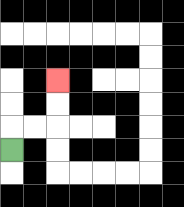{'start': '[0, 6]', 'end': '[2, 3]', 'path_directions': 'U,R,R,U,U', 'path_coordinates': '[[0, 6], [0, 5], [1, 5], [2, 5], [2, 4], [2, 3]]'}